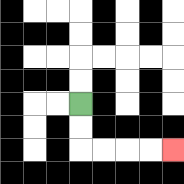{'start': '[3, 4]', 'end': '[7, 6]', 'path_directions': 'D,D,R,R,R,R', 'path_coordinates': '[[3, 4], [3, 5], [3, 6], [4, 6], [5, 6], [6, 6], [7, 6]]'}